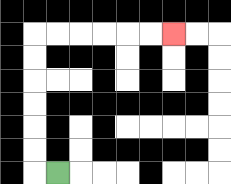{'start': '[2, 7]', 'end': '[7, 1]', 'path_directions': 'L,U,U,U,U,U,U,R,R,R,R,R,R', 'path_coordinates': '[[2, 7], [1, 7], [1, 6], [1, 5], [1, 4], [1, 3], [1, 2], [1, 1], [2, 1], [3, 1], [4, 1], [5, 1], [6, 1], [7, 1]]'}